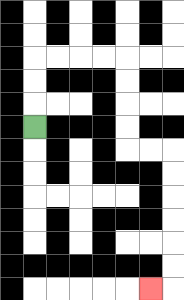{'start': '[1, 5]', 'end': '[6, 12]', 'path_directions': 'U,U,U,R,R,R,R,D,D,D,D,R,R,D,D,D,D,D,D,L', 'path_coordinates': '[[1, 5], [1, 4], [1, 3], [1, 2], [2, 2], [3, 2], [4, 2], [5, 2], [5, 3], [5, 4], [5, 5], [5, 6], [6, 6], [7, 6], [7, 7], [7, 8], [7, 9], [7, 10], [7, 11], [7, 12], [6, 12]]'}